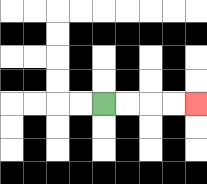{'start': '[4, 4]', 'end': '[8, 4]', 'path_directions': 'R,R,R,R', 'path_coordinates': '[[4, 4], [5, 4], [6, 4], [7, 4], [8, 4]]'}